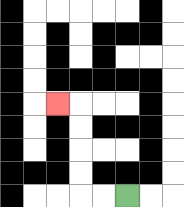{'start': '[5, 8]', 'end': '[2, 4]', 'path_directions': 'L,L,U,U,U,U,L', 'path_coordinates': '[[5, 8], [4, 8], [3, 8], [3, 7], [3, 6], [3, 5], [3, 4], [2, 4]]'}